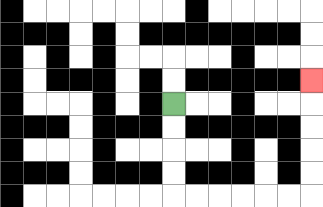{'start': '[7, 4]', 'end': '[13, 3]', 'path_directions': 'D,D,D,D,R,R,R,R,R,R,U,U,U,U,U', 'path_coordinates': '[[7, 4], [7, 5], [7, 6], [7, 7], [7, 8], [8, 8], [9, 8], [10, 8], [11, 8], [12, 8], [13, 8], [13, 7], [13, 6], [13, 5], [13, 4], [13, 3]]'}